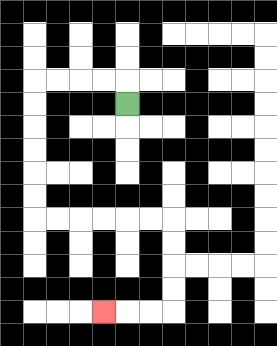{'start': '[5, 4]', 'end': '[4, 13]', 'path_directions': 'U,L,L,L,L,D,D,D,D,D,D,R,R,R,R,R,R,D,D,D,D,L,L,L', 'path_coordinates': '[[5, 4], [5, 3], [4, 3], [3, 3], [2, 3], [1, 3], [1, 4], [1, 5], [1, 6], [1, 7], [1, 8], [1, 9], [2, 9], [3, 9], [4, 9], [5, 9], [6, 9], [7, 9], [7, 10], [7, 11], [7, 12], [7, 13], [6, 13], [5, 13], [4, 13]]'}